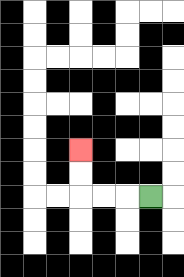{'start': '[6, 8]', 'end': '[3, 6]', 'path_directions': 'L,L,L,U,U', 'path_coordinates': '[[6, 8], [5, 8], [4, 8], [3, 8], [3, 7], [3, 6]]'}